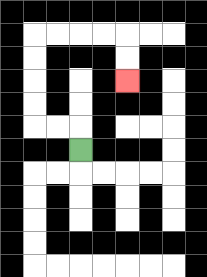{'start': '[3, 6]', 'end': '[5, 3]', 'path_directions': 'U,L,L,U,U,U,U,R,R,R,R,D,D', 'path_coordinates': '[[3, 6], [3, 5], [2, 5], [1, 5], [1, 4], [1, 3], [1, 2], [1, 1], [2, 1], [3, 1], [4, 1], [5, 1], [5, 2], [5, 3]]'}